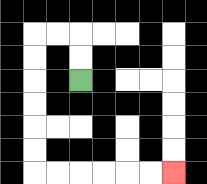{'start': '[3, 3]', 'end': '[7, 7]', 'path_directions': 'U,U,L,L,D,D,D,D,D,D,R,R,R,R,R,R', 'path_coordinates': '[[3, 3], [3, 2], [3, 1], [2, 1], [1, 1], [1, 2], [1, 3], [1, 4], [1, 5], [1, 6], [1, 7], [2, 7], [3, 7], [4, 7], [5, 7], [6, 7], [7, 7]]'}